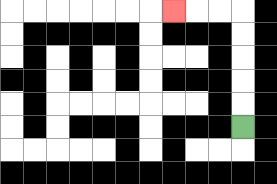{'start': '[10, 5]', 'end': '[7, 0]', 'path_directions': 'U,U,U,U,U,L,L,L', 'path_coordinates': '[[10, 5], [10, 4], [10, 3], [10, 2], [10, 1], [10, 0], [9, 0], [8, 0], [7, 0]]'}